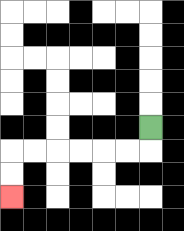{'start': '[6, 5]', 'end': '[0, 8]', 'path_directions': 'D,L,L,L,L,L,L,D,D', 'path_coordinates': '[[6, 5], [6, 6], [5, 6], [4, 6], [3, 6], [2, 6], [1, 6], [0, 6], [0, 7], [0, 8]]'}